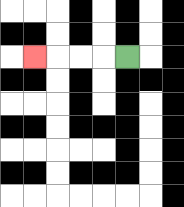{'start': '[5, 2]', 'end': '[1, 2]', 'path_directions': 'L,L,L,L', 'path_coordinates': '[[5, 2], [4, 2], [3, 2], [2, 2], [1, 2]]'}